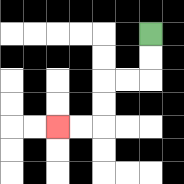{'start': '[6, 1]', 'end': '[2, 5]', 'path_directions': 'D,D,L,L,D,D,L,L', 'path_coordinates': '[[6, 1], [6, 2], [6, 3], [5, 3], [4, 3], [4, 4], [4, 5], [3, 5], [2, 5]]'}